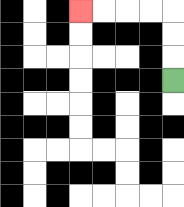{'start': '[7, 3]', 'end': '[3, 0]', 'path_directions': 'U,U,U,L,L,L,L', 'path_coordinates': '[[7, 3], [7, 2], [7, 1], [7, 0], [6, 0], [5, 0], [4, 0], [3, 0]]'}